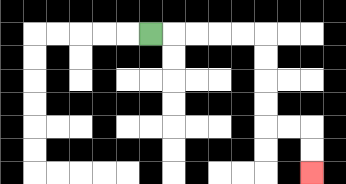{'start': '[6, 1]', 'end': '[13, 7]', 'path_directions': 'R,R,R,R,R,D,D,D,D,R,R,D,D', 'path_coordinates': '[[6, 1], [7, 1], [8, 1], [9, 1], [10, 1], [11, 1], [11, 2], [11, 3], [11, 4], [11, 5], [12, 5], [13, 5], [13, 6], [13, 7]]'}